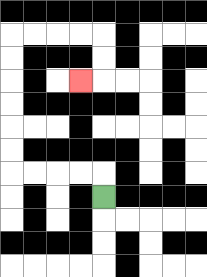{'start': '[4, 8]', 'end': '[3, 3]', 'path_directions': 'U,L,L,L,L,U,U,U,U,U,U,R,R,R,R,D,D,L', 'path_coordinates': '[[4, 8], [4, 7], [3, 7], [2, 7], [1, 7], [0, 7], [0, 6], [0, 5], [0, 4], [0, 3], [0, 2], [0, 1], [1, 1], [2, 1], [3, 1], [4, 1], [4, 2], [4, 3], [3, 3]]'}